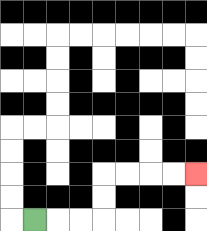{'start': '[1, 9]', 'end': '[8, 7]', 'path_directions': 'R,R,R,U,U,R,R,R,R', 'path_coordinates': '[[1, 9], [2, 9], [3, 9], [4, 9], [4, 8], [4, 7], [5, 7], [6, 7], [7, 7], [8, 7]]'}